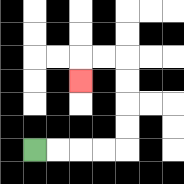{'start': '[1, 6]', 'end': '[3, 3]', 'path_directions': 'R,R,R,R,U,U,U,U,L,L,D', 'path_coordinates': '[[1, 6], [2, 6], [3, 6], [4, 6], [5, 6], [5, 5], [5, 4], [5, 3], [5, 2], [4, 2], [3, 2], [3, 3]]'}